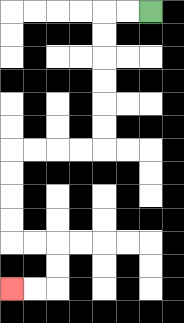{'start': '[6, 0]', 'end': '[0, 12]', 'path_directions': 'L,L,D,D,D,D,D,D,L,L,L,L,D,D,D,D,R,R,D,D,L,L', 'path_coordinates': '[[6, 0], [5, 0], [4, 0], [4, 1], [4, 2], [4, 3], [4, 4], [4, 5], [4, 6], [3, 6], [2, 6], [1, 6], [0, 6], [0, 7], [0, 8], [0, 9], [0, 10], [1, 10], [2, 10], [2, 11], [2, 12], [1, 12], [0, 12]]'}